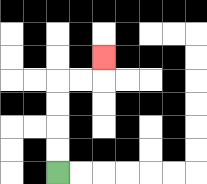{'start': '[2, 7]', 'end': '[4, 2]', 'path_directions': 'U,U,U,U,R,R,U', 'path_coordinates': '[[2, 7], [2, 6], [2, 5], [2, 4], [2, 3], [3, 3], [4, 3], [4, 2]]'}